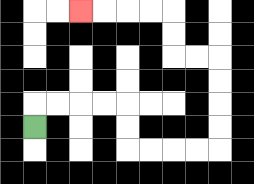{'start': '[1, 5]', 'end': '[3, 0]', 'path_directions': 'U,R,R,R,R,D,D,R,R,R,R,U,U,U,U,L,L,U,U,L,L,L,L', 'path_coordinates': '[[1, 5], [1, 4], [2, 4], [3, 4], [4, 4], [5, 4], [5, 5], [5, 6], [6, 6], [7, 6], [8, 6], [9, 6], [9, 5], [9, 4], [9, 3], [9, 2], [8, 2], [7, 2], [7, 1], [7, 0], [6, 0], [5, 0], [4, 0], [3, 0]]'}